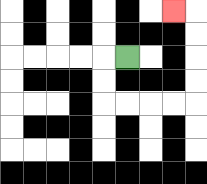{'start': '[5, 2]', 'end': '[7, 0]', 'path_directions': 'L,D,D,R,R,R,R,U,U,U,U,L', 'path_coordinates': '[[5, 2], [4, 2], [4, 3], [4, 4], [5, 4], [6, 4], [7, 4], [8, 4], [8, 3], [8, 2], [8, 1], [8, 0], [7, 0]]'}